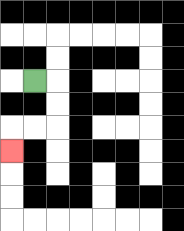{'start': '[1, 3]', 'end': '[0, 6]', 'path_directions': 'R,D,D,L,L,D', 'path_coordinates': '[[1, 3], [2, 3], [2, 4], [2, 5], [1, 5], [0, 5], [0, 6]]'}